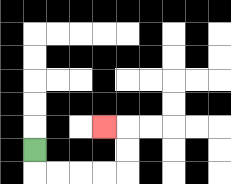{'start': '[1, 6]', 'end': '[4, 5]', 'path_directions': 'D,R,R,R,R,U,U,L', 'path_coordinates': '[[1, 6], [1, 7], [2, 7], [3, 7], [4, 7], [5, 7], [5, 6], [5, 5], [4, 5]]'}